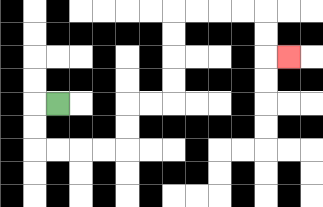{'start': '[2, 4]', 'end': '[12, 2]', 'path_directions': 'L,D,D,R,R,R,R,U,U,R,R,U,U,U,U,R,R,R,R,D,D,R', 'path_coordinates': '[[2, 4], [1, 4], [1, 5], [1, 6], [2, 6], [3, 6], [4, 6], [5, 6], [5, 5], [5, 4], [6, 4], [7, 4], [7, 3], [7, 2], [7, 1], [7, 0], [8, 0], [9, 0], [10, 0], [11, 0], [11, 1], [11, 2], [12, 2]]'}